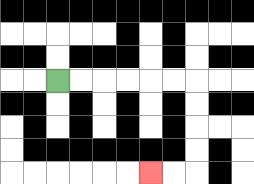{'start': '[2, 3]', 'end': '[6, 7]', 'path_directions': 'R,R,R,R,R,R,D,D,D,D,L,L', 'path_coordinates': '[[2, 3], [3, 3], [4, 3], [5, 3], [6, 3], [7, 3], [8, 3], [8, 4], [8, 5], [8, 6], [8, 7], [7, 7], [6, 7]]'}